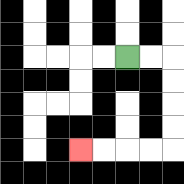{'start': '[5, 2]', 'end': '[3, 6]', 'path_directions': 'R,R,D,D,D,D,L,L,L,L', 'path_coordinates': '[[5, 2], [6, 2], [7, 2], [7, 3], [7, 4], [7, 5], [7, 6], [6, 6], [5, 6], [4, 6], [3, 6]]'}